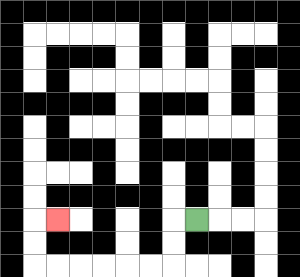{'start': '[8, 9]', 'end': '[2, 9]', 'path_directions': 'L,D,D,L,L,L,L,L,L,U,U,R', 'path_coordinates': '[[8, 9], [7, 9], [7, 10], [7, 11], [6, 11], [5, 11], [4, 11], [3, 11], [2, 11], [1, 11], [1, 10], [1, 9], [2, 9]]'}